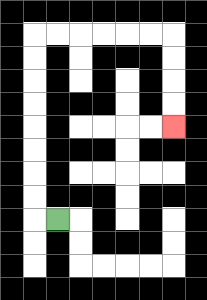{'start': '[2, 9]', 'end': '[7, 5]', 'path_directions': 'L,U,U,U,U,U,U,U,U,R,R,R,R,R,R,D,D,D,D', 'path_coordinates': '[[2, 9], [1, 9], [1, 8], [1, 7], [1, 6], [1, 5], [1, 4], [1, 3], [1, 2], [1, 1], [2, 1], [3, 1], [4, 1], [5, 1], [6, 1], [7, 1], [7, 2], [7, 3], [7, 4], [7, 5]]'}